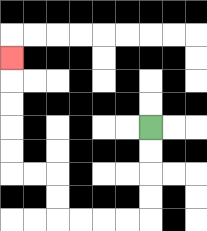{'start': '[6, 5]', 'end': '[0, 2]', 'path_directions': 'D,D,D,D,L,L,L,L,U,U,L,L,U,U,U,U,U', 'path_coordinates': '[[6, 5], [6, 6], [6, 7], [6, 8], [6, 9], [5, 9], [4, 9], [3, 9], [2, 9], [2, 8], [2, 7], [1, 7], [0, 7], [0, 6], [0, 5], [0, 4], [0, 3], [0, 2]]'}